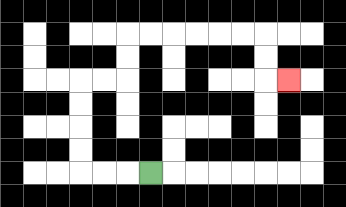{'start': '[6, 7]', 'end': '[12, 3]', 'path_directions': 'L,L,L,U,U,U,U,R,R,U,U,R,R,R,R,R,R,D,D,R', 'path_coordinates': '[[6, 7], [5, 7], [4, 7], [3, 7], [3, 6], [3, 5], [3, 4], [3, 3], [4, 3], [5, 3], [5, 2], [5, 1], [6, 1], [7, 1], [8, 1], [9, 1], [10, 1], [11, 1], [11, 2], [11, 3], [12, 3]]'}